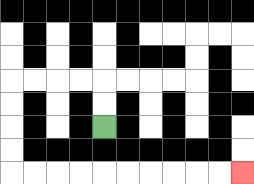{'start': '[4, 5]', 'end': '[10, 7]', 'path_directions': 'U,U,L,L,L,L,D,D,D,D,R,R,R,R,R,R,R,R,R,R', 'path_coordinates': '[[4, 5], [4, 4], [4, 3], [3, 3], [2, 3], [1, 3], [0, 3], [0, 4], [0, 5], [0, 6], [0, 7], [1, 7], [2, 7], [3, 7], [4, 7], [5, 7], [6, 7], [7, 7], [8, 7], [9, 7], [10, 7]]'}